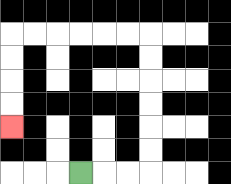{'start': '[3, 7]', 'end': '[0, 5]', 'path_directions': 'R,R,R,U,U,U,U,U,U,L,L,L,L,L,L,D,D,D,D', 'path_coordinates': '[[3, 7], [4, 7], [5, 7], [6, 7], [6, 6], [6, 5], [6, 4], [6, 3], [6, 2], [6, 1], [5, 1], [4, 1], [3, 1], [2, 1], [1, 1], [0, 1], [0, 2], [0, 3], [0, 4], [0, 5]]'}